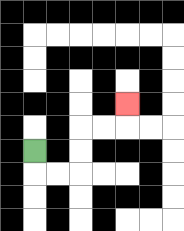{'start': '[1, 6]', 'end': '[5, 4]', 'path_directions': 'D,R,R,U,U,R,R,U', 'path_coordinates': '[[1, 6], [1, 7], [2, 7], [3, 7], [3, 6], [3, 5], [4, 5], [5, 5], [5, 4]]'}